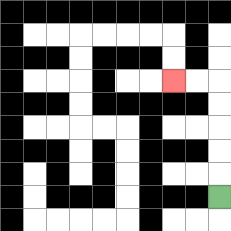{'start': '[9, 8]', 'end': '[7, 3]', 'path_directions': 'U,U,U,U,U,L,L', 'path_coordinates': '[[9, 8], [9, 7], [9, 6], [9, 5], [9, 4], [9, 3], [8, 3], [7, 3]]'}